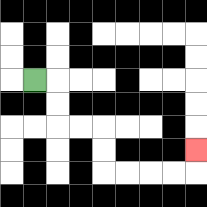{'start': '[1, 3]', 'end': '[8, 6]', 'path_directions': 'R,D,D,R,R,D,D,R,R,R,R,U', 'path_coordinates': '[[1, 3], [2, 3], [2, 4], [2, 5], [3, 5], [4, 5], [4, 6], [4, 7], [5, 7], [6, 7], [7, 7], [8, 7], [8, 6]]'}